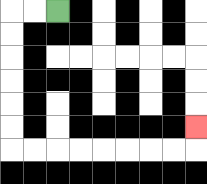{'start': '[2, 0]', 'end': '[8, 5]', 'path_directions': 'L,L,D,D,D,D,D,D,R,R,R,R,R,R,R,R,U', 'path_coordinates': '[[2, 0], [1, 0], [0, 0], [0, 1], [0, 2], [0, 3], [0, 4], [0, 5], [0, 6], [1, 6], [2, 6], [3, 6], [4, 6], [5, 6], [6, 6], [7, 6], [8, 6], [8, 5]]'}